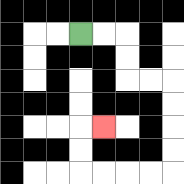{'start': '[3, 1]', 'end': '[4, 5]', 'path_directions': 'R,R,D,D,R,R,D,D,D,D,L,L,L,L,U,U,R', 'path_coordinates': '[[3, 1], [4, 1], [5, 1], [5, 2], [5, 3], [6, 3], [7, 3], [7, 4], [7, 5], [7, 6], [7, 7], [6, 7], [5, 7], [4, 7], [3, 7], [3, 6], [3, 5], [4, 5]]'}